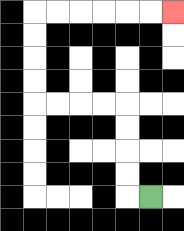{'start': '[6, 8]', 'end': '[7, 0]', 'path_directions': 'L,U,U,U,U,L,L,L,L,U,U,U,U,R,R,R,R,R,R', 'path_coordinates': '[[6, 8], [5, 8], [5, 7], [5, 6], [5, 5], [5, 4], [4, 4], [3, 4], [2, 4], [1, 4], [1, 3], [1, 2], [1, 1], [1, 0], [2, 0], [3, 0], [4, 0], [5, 0], [6, 0], [7, 0]]'}